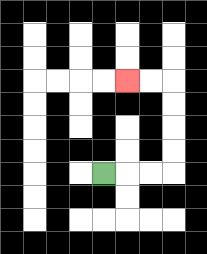{'start': '[4, 7]', 'end': '[5, 3]', 'path_directions': 'R,R,R,U,U,U,U,L,L', 'path_coordinates': '[[4, 7], [5, 7], [6, 7], [7, 7], [7, 6], [7, 5], [7, 4], [7, 3], [6, 3], [5, 3]]'}